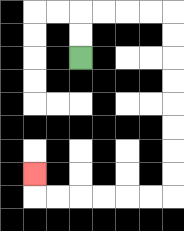{'start': '[3, 2]', 'end': '[1, 7]', 'path_directions': 'U,U,R,R,R,R,D,D,D,D,D,D,D,D,L,L,L,L,L,L,U', 'path_coordinates': '[[3, 2], [3, 1], [3, 0], [4, 0], [5, 0], [6, 0], [7, 0], [7, 1], [7, 2], [7, 3], [7, 4], [7, 5], [7, 6], [7, 7], [7, 8], [6, 8], [5, 8], [4, 8], [3, 8], [2, 8], [1, 8], [1, 7]]'}